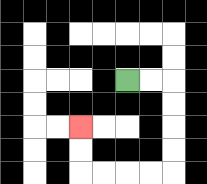{'start': '[5, 3]', 'end': '[3, 5]', 'path_directions': 'R,R,D,D,D,D,L,L,L,L,U,U', 'path_coordinates': '[[5, 3], [6, 3], [7, 3], [7, 4], [7, 5], [7, 6], [7, 7], [6, 7], [5, 7], [4, 7], [3, 7], [3, 6], [3, 5]]'}